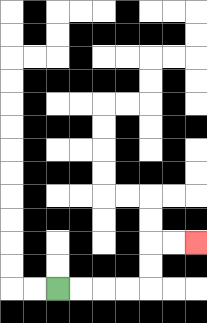{'start': '[2, 12]', 'end': '[8, 10]', 'path_directions': 'R,R,R,R,U,U,R,R', 'path_coordinates': '[[2, 12], [3, 12], [4, 12], [5, 12], [6, 12], [6, 11], [6, 10], [7, 10], [8, 10]]'}